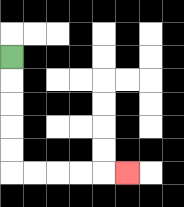{'start': '[0, 2]', 'end': '[5, 7]', 'path_directions': 'D,D,D,D,D,R,R,R,R,R', 'path_coordinates': '[[0, 2], [0, 3], [0, 4], [0, 5], [0, 6], [0, 7], [1, 7], [2, 7], [3, 7], [4, 7], [5, 7]]'}